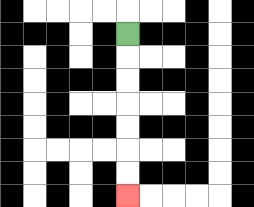{'start': '[5, 1]', 'end': '[5, 8]', 'path_directions': 'D,D,D,D,D,D,D', 'path_coordinates': '[[5, 1], [5, 2], [5, 3], [5, 4], [5, 5], [5, 6], [5, 7], [5, 8]]'}